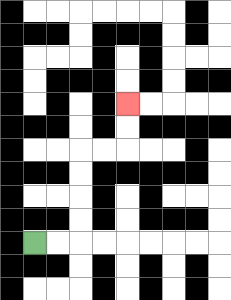{'start': '[1, 10]', 'end': '[5, 4]', 'path_directions': 'R,R,U,U,U,U,R,R,U,U', 'path_coordinates': '[[1, 10], [2, 10], [3, 10], [3, 9], [3, 8], [3, 7], [3, 6], [4, 6], [5, 6], [5, 5], [5, 4]]'}